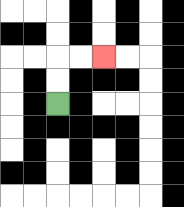{'start': '[2, 4]', 'end': '[4, 2]', 'path_directions': 'U,U,R,R', 'path_coordinates': '[[2, 4], [2, 3], [2, 2], [3, 2], [4, 2]]'}